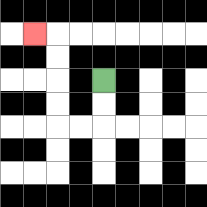{'start': '[4, 3]', 'end': '[1, 1]', 'path_directions': 'D,D,L,L,U,U,U,U,L', 'path_coordinates': '[[4, 3], [4, 4], [4, 5], [3, 5], [2, 5], [2, 4], [2, 3], [2, 2], [2, 1], [1, 1]]'}